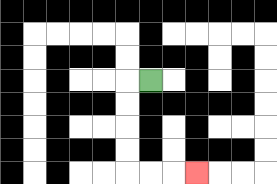{'start': '[6, 3]', 'end': '[8, 7]', 'path_directions': 'L,D,D,D,D,R,R,R', 'path_coordinates': '[[6, 3], [5, 3], [5, 4], [5, 5], [5, 6], [5, 7], [6, 7], [7, 7], [8, 7]]'}